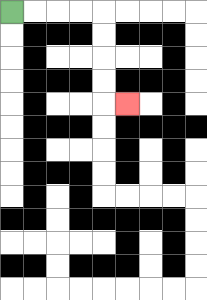{'start': '[0, 0]', 'end': '[5, 4]', 'path_directions': 'R,R,R,R,D,D,D,D,R', 'path_coordinates': '[[0, 0], [1, 0], [2, 0], [3, 0], [4, 0], [4, 1], [4, 2], [4, 3], [4, 4], [5, 4]]'}